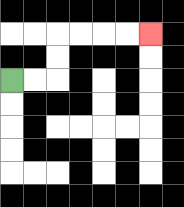{'start': '[0, 3]', 'end': '[6, 1]', 'path_directions': 'R,R,U,U,R,R,R,R', 'path_coordinates': '[[0, 3], [1, 3], [2, 3], [2, 2], [2, 1], [3, 1], [4, 1], [5, 1], [6, 1]]'}